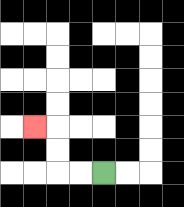{'start': '[4, 7]', 'end': '[1, 5]', 'path_directions': 'L,L,U,U,L', 'path_coordinates': '[[4, 7], [3, 7], [2, 7], [2, 6], [2, 5], [1, 5]]'}